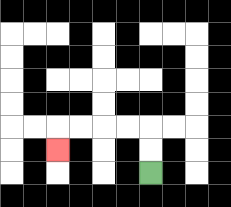{'start': '[6, 7]', 'end': '[2, 6]', 'path_directions': 'U,U,L,L,L,L,D', 'path_coordinates': '[[6, 7], [6, 6], [6, 5], [5, 5], [4, 5], [3, 5], [2, 5], [2, 6]]'}